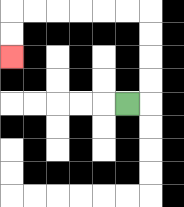{'start': '[5, 4]', 'end': '[0, 2]', 'path_directions': 'R,U,U,U,U,L,L,L,L,L,L,D,D', 'path_coordinates': '[[5, 4], [6, 4], [6, 3], [6, 2], [6, 1], [6, 0], [5, 0], [4, 0], [3, 0], [2, 0], [1, 0], [0, 0], [0, 1], [0, 2]]'}